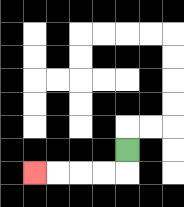{'start': '[5, 6]', 'end': '[1, 7]', 'path_directions': 'D,L,L,L,L', 'path_coordinates': '[[5, 6], [5, 7], [4, 7], [3, 7], [2, 7], [1, 7]]'}